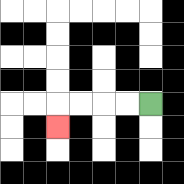{'start': '[6, 4]', 'end': '[2, 5]', 'path_directions': 'L,L,L,L,D', 'path_coordinates': '[[6, 4], [5, 4], [4, 4], [3, 4], [2, 4], [2, 5]]'}